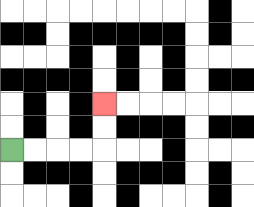{'start': '[0, 6]', 'end': '[4, 4]', 'path_directions': 'R,R,R,R,U,U', 'path_coordinates': '[[0, 6], [1, 6], [2, 6], [3, 6], [4, 6], [4, 5], [4, 4]]'}